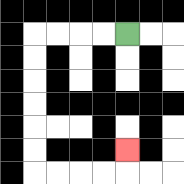{'start': '[5, 1]', 'end': '[5, 6]', 'path_directions': 'L,L,L,L,D,D,D,D,D,D,R,R,R,R,U', 'path_coordinates': '[[5, 1], [4, 1], [3, 1], [2, 1], [1, 1], [1, 2], [1, 3], [1, 4], [1, 5], [1, 6], [1, 7], [2, 7], [3, 7], [4, 7], [5, 7], [5, 6]]'}